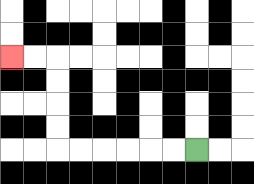{'start': '[8, 6]', 'end': '[0, 2]', 'path_directions': 'L,L,L,L,L,L,U,U,U,U,L,L', 'path_coordinates': '[[8, 6], [7, 6], [6, 6], [5, 6], [4, 6], [3, 6], [2, 6], [2, 5], [2, 4], [2, 3], [2, 2], [1, 2], [0, 2]]'}